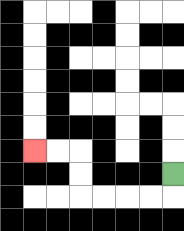{'start': '[7, 7]', 'end': '[1, 6]', 'path_directions': 'D,L,L,L,L,U,U,L,L', 'path_coordinates': '[[7, 7], [7, 8], [6, 8], [5, 8], [4, 8], [3, 8], [3, 7], [3, 6], [2, 6], [1, 6]]'}